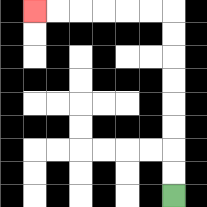{'start': '[7, 8]', 'end': '[1, 0]', 'path_directions': 'U,U,U,U,U,U,U,U,L,L,L,L,L,L', 'path_coordinates': '[[7, 8], [7, 7], [7, 6], [7, 5], [7, 4], [7, 3], [7, 2], [7, 1], [7, 0], [6, 0], [5, 0], [4, 0], [3, 0], [2, 0], [1, 0]]'}